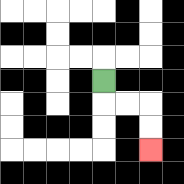{'start': '[4, 3]', 'end': '[6, 6]', 'path_directions': 'D,R,R,D,D', 'path_coordinates': '[[4, 3], [4, 4], [5, 4], [6, 4], [6, 5], [6, 6]]'}